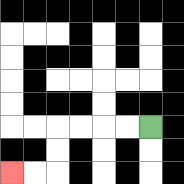{'start': '[6, 5]', 'end': '[0, 7]', 'path_directions': 'L,L,L,L,D,D,L,L', 'path_coordinates': '[[6, 5], [5, 5], [4, 5], [3, 5], [2, 5], [2, 6], [2, 7], [1, 7], [0, 7]]'}